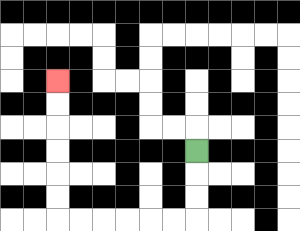{'start': '[8, 6]', 'end': '[2, 3]', 'path_directions': 'D,D,D,L,L,L,L,L,L,U,U,U,U,U,U', 'path_coordinates': '[[8, 6], [8, 7], [8, 8], [8, 9], [7, 9], [6, 9], [5, 9], [4, 9], [3, 9], [2, 9], [2, 8], [2, 7], [2, 6], [2, 5], [2, 4], [2, 3]]'}